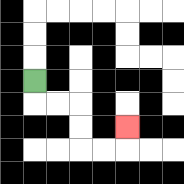{'start': '[1, 3]', 'end': '[5, 5]', 'path_directions': 'D,R,R,D,D,R,R,U', 'path_coordinates': '[[1, 3], [1, 4], [2, 4], [3, 4], [3, 5], [3, 6], [4, 6], [5, 6], [5, 5]]'}